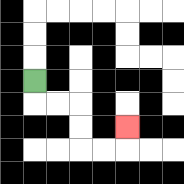{'start': '[1, 3]', 'end': '[5, 5]', 'path_directions': 'D,R,R,D,D,R,R,U', 'path_coordinates': '[[1, 3], [1, 4], [2, 4], [3, 4], [3, 5], [3, 6], [4, 6], [5, 6], [5, 5]]'}